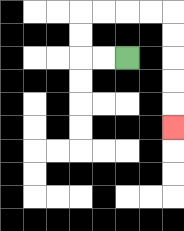{'start': '[5, 2]', 'end': '[7, 5]', 'path_directions': 'L,L,U,U,R,R,R,R,D,D,D,D,D', 'path_coordinates': '[[5, 2], [4, 2], [3, 2], [3, 1], [3, 0], [4, 0], [5, 0], [6, 0], [7, 0], [7, 1], [7, 2], [7, 3], [7, 4], [7, 5]]'}